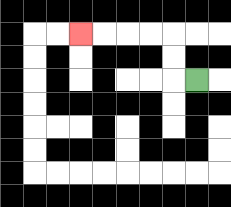{'start': '[8, 3]', 'end': '[3, 1]', 'path_directions': 'L,U,U,L,L,L,L', 'path_coordinates': '[[8, 3], [7, 3], [7, 2], [7, 1], [6, 1], [5, 1], [4, 1], [3, 1]]'}